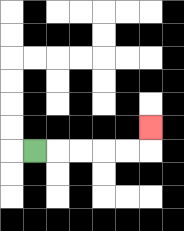{'start': '[1, 6]', 'end': '[6, 5]', 'path_directions': 'R,R,R,R,R,U', 'path_coordinates': '[[1, 6], [2, 6], [3, 6], [4, 6], [5, 6], [6, 6], [6, 5]]'}